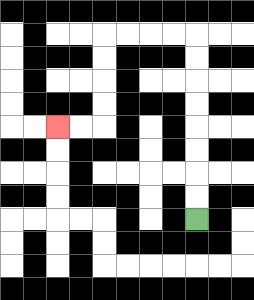{'start': '[8, 9]', 'end': '[2, 5]', 'path_directions': 'U,U,U,U,U,U,U,U,L,L,L,L,D,D,D,D,L,L', 'path_coordinates': '[[8, 9], [8, 8], [8, 7], [8, 6], [8, 5], [8, 4], [8, 3], [8, 2], [8, 1], [7, 1], [6, 1], [5, 1], [4, 1], [4, 2], [4, 3], [4, 4], [4, 5], [3, 5], [2, 5]]'}